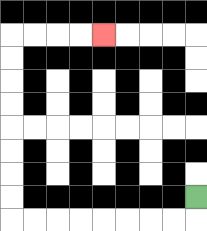{'start': '[8, 8]', 'end': '[4, 1]', 'path_directions': 'D,L,L,L,L,L,L,L,L,U,U,U,U,U,U,U,U,R,R,R,R', 'path_coordinates': '[[8, 8], [8, 9], [7, 9], [6, 9], [5, 9], [4, 9], [3, 9], [2, 9], [1, 9], [0, 9], [0, 8], [0, 7], [0, 6], [0, 5], [0, 4], [0, 3], [0, 2], [0, 1], [1, 1], [2, 1], [3, 1], [4, 1]]'}